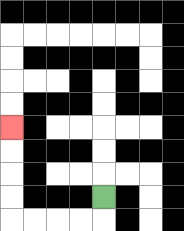{'start': '[4, 8]', 'end': '[0, 5]', 'path_directions': 'D,L,L,L,L,U,U,U,U', 'path_coordinates': '[[4, 8], [4, 9], [3, 9], [2, 9], [1, 9], [0, 9], [0, 8], [0, 7], [0, 6], [0, 5]]'}